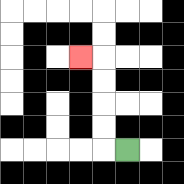{'start': '[5, 6]', 'end': '[3, 2]', 'path_directions': 'L,U,U,U,U,L', 'path_coordinates': '[[5, 6], [4, 6], [4, 5], [4, 4], [4, 3], [4, 2], [3, 2]]'}